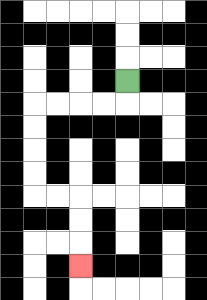{'start': '[5, 3]', 'end': '[3, 11]', 'path_directions': 'D,L,L,L,L,D,D,D,D,R,R,D,D,D', 'path_coordinates': '[[5, 3], [5, 4], [4, 4], [3, 4], [2, 4], [1, 4], [1, 5], [1, 6], [1, 7], [1, 8], [2, 8], [3, 8], [3, 9], [3, 10], [3, 11]]'}